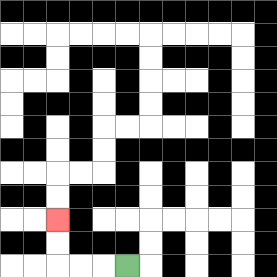{'start': '[5, 11]', 'end': '[2, 9]', 'path_directions': 'L,L,L,U,U', 'path_coordinates': '[[5, 11], [4, 11], [3, 11], [2, 11], [2, 10], [2, 9]]'}